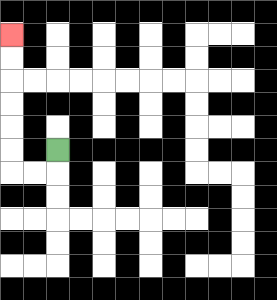{'start': '[2, 6]', 'end': '[0, 1]', 'path_directions': 'D,L,L,U,U,U,U,U,U', 'path_coordinates': '[[2, 6], [2, 7], [1, 7], [0, 7], [0, 6], [0, 5], [0, 4], [0, 3], [0, 2], [0, 1]]'}